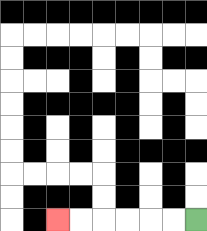{'start': '[8, 9]', 'end': '[2, 9]', 'path_directions': 'L,L,L,L,L,L', 'path_coordinates': '[[8, 9], [7, 9], [6, 9], [5, 9], [4, 9], [3, 9], [2, 9]]'}